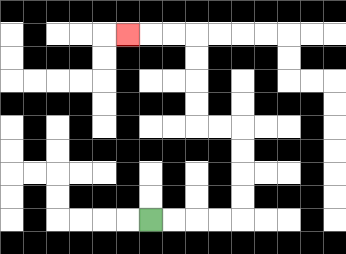{'start': '[6, 9]', 'end': '[5, 1]', 'path_directions': 'R,R,R,R,U,U,U,U,L,L,U,U,U,U,L,L,L', 'path_coordinates': '[[6, 9], [7, 9], [8, 9], [9, 9], [10, 9], [10, 8], [10, 7], [10, 6], [10, 5], [9, 5], [8, 5], [8, 4], [8, 3], [8, 2], [8, 1], [7, 1], [6, 1], [5, 1]]'}